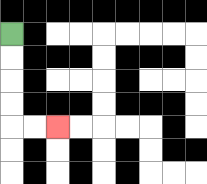{'start': '[0, 1]', 'end': '[2, 5]', 'path_directions': 'D,D,D,D,R,R', 'path_coordinates': '[[0, 1], [0, 2], [0, 3], [0, 4], [0, 5], [1, 5], [2, 5]]'}